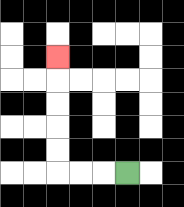{'start': '[5, 7]', 'end': '[2, 2]', 'path_directions': 'L,L,L,U,U,U,U,U', 'path_coordinates': '[[5, 7], [4, 7], [3, 7], [2, 7], [2, 6], [2, 5], [2, 4], [2, 3], [2, 2]]'}